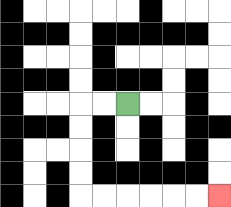{'start': '[5, 4]', 'end': '[9, 8]', 'path_directions': 'L,L,D,D,D,D,R,R,R,R,R,R', 'path_coordinates': '[[5, 4], [4, 4], [3, 4], [3, 5], [3, 6], [3, 7], [3, 8], [4, 8], [5, 8], [6, 8], [7, 8], [8, 8], [9, 8]]'}